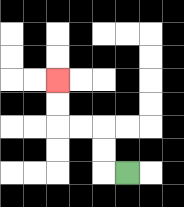{'start': '[5, 7]', 'end': '[2, 3]', 'path_directions': 'L,U,U,L,L,U,U', 'path_coordinates': '[[5, 7], [4, 7], [4, 6], [4, 5], [3, 5], [2, 5], [2, 4], [2, 3]]'}